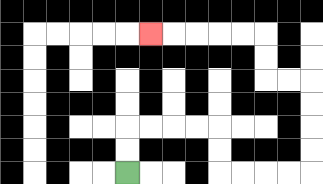{'start': '[5, 7]', 'end': '[6, 1]', 'path_directions': 'U,U,R,R,R,R,D,D,R,R,R,R,U,U,U,U,L,L,U,U,L,L,L,L,L', 'path_coordinates': '[[5, 7], [5, 6], [5, 5], [6, 5], [7, 5], [8, 5], [9, 5], [9, 6], [9, 7], [10, 7], [11, 7], [12, 7], [13, 7], [13, 6], [13, 5], [13, 4], [13, 3], [12, 3], [11, 3], [11, 2], [11, 1], [10, 1], [9, 1], [8, 1], [7, 1], [6, 1]]'}